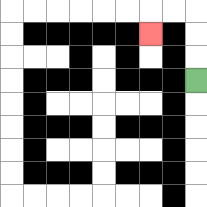{'start': '[8, 3]', 'end': '[6, 1]', 'path_directions': 'U,U,U,L,L,D', 'path_coordinates': '[[8, 3], [8, 2], [8, 1], [8, 0], [7, 0], [6, 0], [6, 1]]'}